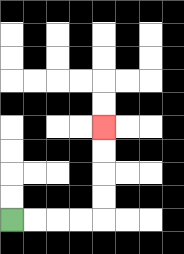{'start': '[0, 9]', 'end': '[4, 5]', 'path_directions': 'R,R,R,R,U,U,U,U', 'path_coordinates': '[[0, 9], [1, 9], [2, 9], [3, 9], [4, 9], [4, 8], [4, 7], [4, 6], [4, 5]]'}